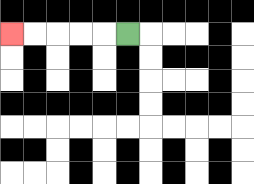{'start': '[5, 1]', 'end': '[0, 1]', 'path_directions': 'L,L,L,L,L', 'path_coordinates': '[[5, 1], [4, 1], [3, 1], [2, 1], [1, 1], [0, 1]]'}